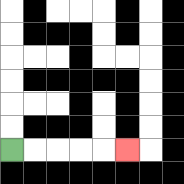{'start': '[0, 6]', 'end': '[5, 6]', 'path_directions': 'R,R,R,R,R', 'path_coordinates': '[[0, 6], [1, 6], [2, 6], [3, 6], [4, 6], [5, 6]]'}